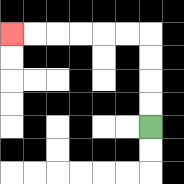{'start': '[6, 5]', 'end': '[0, 1]', 'path_directions': 'U,U,U,U,L,L,L,L,L,L', 'path_coordinates': '[[6, 5], [6, 4], [6, 3], [6, 2], [6, 1], [5, 1], [4, 1], [3, 1], [2, 1], [1, 1], [0, 1]]'}